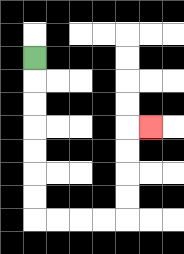{'start': '[1, 2]', 'end': '[6, 5]', 'path_directions': 'D,D,D,D,D,D,D,R,R,R,R,U,U,U,U,R', 'path_coordinates': '[[1, 2], [1, 3], [1, 4], [1, 5], [1, 6], [1, 7], [1, 8], [1, 9], [2, 9], [3, 9], [4, 9], [5, 9], [5, 8], [5, 7], [5, 6], [5, 5], [6, 5]]'}